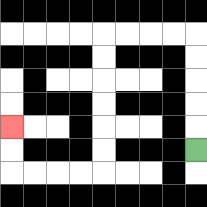{'start': '[8, 6]', 'end': '[0, 5]', 'path_directions': 'U,U,U,U,U,L,L,L,L,D,D,D,D,D,D,L,L,L,L,U,U', 'path_coordinates': '[[8, 6], [8, 5], [8, 4], [8, 3], [8, 2], [8, 1], [7, 1], [6, 1], [5, 1], [4, 1], [4, 2], [4, 3], [4, 4], [4, 5], [4, 6], [4, 7], [3, 7], [2, 7], [1, 7], [0, 7], [0, 6], [0, 5]]'}